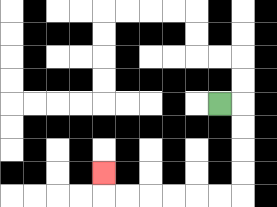{'start': '[9, 4]', 'end': '[4, 7]', 'path_directions': 'R,D,D,D,D,L,L,L,L,L,L,U', 'path_coordinates': '[[9, 4], [10, 4], [10, 5], [10, 6], [10, 7], [10, 8], [9, 8], [8, 8], [7, 8], [6, 8], [5, 8], [4, 8], [4, 7]]'}